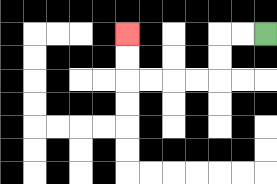{'start': '[11, 1]', 'end': '[5, 1]', 'path_directions': 'L,L,D,D,L,L,L,L,U,U', 'path_coordinates': '[[11, 1], [10, 1], [9, 1], [9, 2], [9, 3], [8, 3], [7, 3], [6, 3], [5, 3], [5, 2], [5, 1]]'}